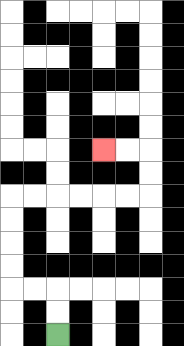{'start': '[2, 14]', 'end': '[4, 6]', 'path_directions': 'U,U,L,L,U,U,U,U,R,R,R,R,R,R,U,U,L,L', 'path_coordinates': '[[2, 14], [2, 13], [2, 12], [1, 12], [0, 12], [0, 11], [0, 10], [0, 9], [0, 8], [1, 8], [2, 8], [3, 8], [4, 8], [5, 8], [6, 8], [6, 7], [6, 6], [5, 6], [4, 6]]'}